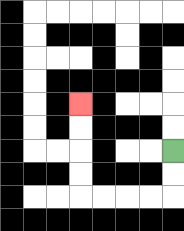{'start': '[7, 6]', 'end': '[3, 4]', 'path_directions': 'D,D,L,L,L,L,U,U,U,U', 'path_coordinates': '[[7, 6], [7, 7], [7, 8], [6, 8], [5, 8], [4, 8], [3, 8], [3, 7], [3, 6], [3, 5], [3, 4]]'}